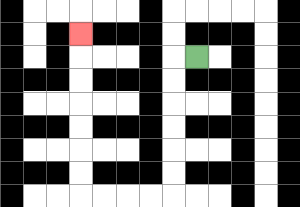{'start': '[8, 2]', 'end': '[3, 1]', 'path_directions': 'L,D,D,D,D,D,D,L,L,L,L,U,U,U,U,U,U,U', 'path_coordinates': '[[8, 2], [7, 2], [7, 3], [7, 4], [7, 5], [7, 6], [7, 7], [7, 8], [6, 8], [5, 8], [4, 8], [3, 8], [3, 7], [3, 6], [3, 5], [3, 4], [3, 3], [3, 2], [3, 1]]'}